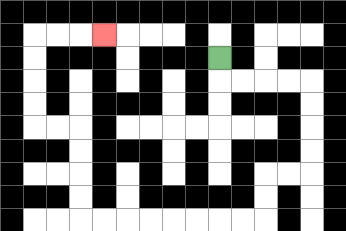{'start': '[9, 2]', 'end': '[4, 1]', 'path_directions': 'D,R,R,R,R,D,D,D,D,L,L,D,D,L,L,L,L,L,L,L,L,U,U,U,U,L,L,U,U,U,U,R,R,R', 'path_coordinates': '[[9, 2], [9, 3], [10, 3], [11, 3], [12, 3], [13, 3], [13, 4], [13, 5], [13, 6], [13, 7], [12, 7], [11, 7], [11, 8], [11, 9], [10, 9], [9, 9], [8, 9], [7, 9], [6, 9], [5, 9], [4, 9], [3, 9], [3, 8], [3, 7], [3, 6], [3, 5], [2, 5], [1, 5], [1, 4], [1, 3], [1, 2], [1, 1], [2, 1], [3, 1], [4, 1]]'}